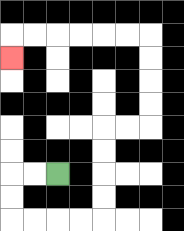{'start': '[2, 7]', 'end': '[0, 2]', 'path_directions': 'L,L,D,D,R,R,R,R,U,U,U,U,R,R,U,U,U,U,L,L,L,L,L,L,D', 'path_coordinates': '[[2, 7], [1, 7], [0, 7], [0, 8], [0, 9], [1, 9], [2, 9], [3, 9], [4, 9], [4, 8], [4, 7], [4, 6], [4, 5], [5, 5], [6, 5], [6, 4], [6, 3], [6, 2], [6, 1], [5, 1], [4, 1], [3, 1], [2, 1], [1, 1], [0, 1], [0, 2]]'}